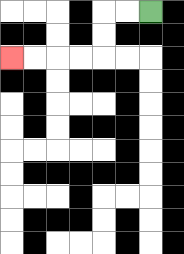{'start': '[6, 0]', 'end': '[0, 2]', 'path_directions': 'L,L,D,D,L,L,L,L', 'path_coordinates': '[[6, 0], [5, 0], [4, 0], [4, 1], [4, 2], [3, 2], [2, 2], [1, 2], [0, 2]]'}